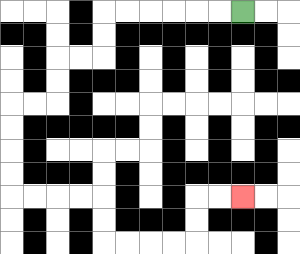{'start': '[10, 0]', 'end': '[10, 8]', 'path_directions': 'L,L,L,L,L,L,D,D,L,L,D,D,L,L,D,D,D,D,R,R,R,R,D,D,R,R,R,R,U,U,R,R', 'path_coordinates': '[[10, 0], [9, 0], [8, 0], [7, 0], [6, 0], [5, 0], [4, 0], [4, 1], [4, 2], [3, 2], [2, 2], [2, 3], [2, 4], [1, 4], [0, 4], [0, 5], [0, 6], [0, 7], [0, 8], [1, 8], [2, 8], [3, 8], [4, 8], [4, 9], [4, 10], [5, 10], [6, 10], [7, 10], [8, 10], [8, 9], [8, 8], [9, 8], [10, 8]]'}